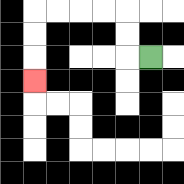{'start': '[6, 2]', 'end': '[1, 3]', 'path_directions': 'L,U,U,L,L,L,L,D,D,D', 'path_coordinates': '[[6, 2], [5, 2], [5, 1], [5, 0], [4, 0], [3, 0], [2, 0], [1, 0], [1, 1], [1, 2], [1, 3]]'}